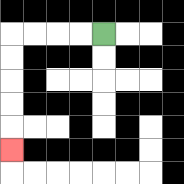{'start': '[4, 1]', 'end': '[0, 6]', 'path_directions': 'L,L,L,L,D,D,D,D,D', 'path_coordinates': '[[4, 1], [3, 1], [2, 1], [1, 1], [0, 1], [0, 2], [0, 3], [0, 4], [0, 5], [0, 6]]'}